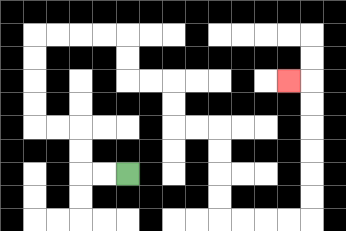{'start': '[5, 7]', 'end': '[12, 3]', 'path_directions': 'L,L,U,U,L,L,U,U,U,U,R,R,R,R,D,D,R,R,D,D,R,R,D,D,D,D,R,R,R,R,U,U,U,U,U,U,L', 'path_coordinates': '[[5, 7], [4, 7], [3, 7], [3, 6], [3, 5], [2, 5], [1, 5], [1, 4], [1, 3], [1, 2], [1, 1], [2, 1], [3, 1], [4, 1], [5, 1], [5, 2], [5, 3], [6, 3], [7, 3], [7, 4], [7, 5], [8, 5], [9, 5], [9, 6], [9, 7], [9, 8], [9, 9], [10, 9], [11, 9], [12, 9], [13, 9], [13, 8], [13, 7], [13, 6], [13, 5], [13, 4], [13, 3], [12, 3]]'}